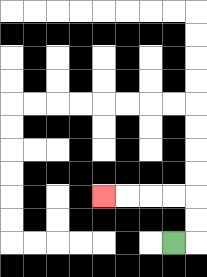{'start': '[7, 10]', 'end': '[4, 8]', 'path_directions': 'R,U,U,L,L,L,L', 'path_coordinates': '[[7, 10], [8, 10], [8, 9], [8, 8], [7, 8], [6, 8], [5, 8], [4, 8]]'}